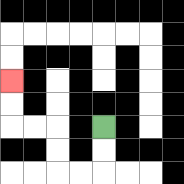{'start': '[4, 5]', 'end': '[0, 3]', 'path_directions': 'D,D,L,L,U,U,L,L,U,U', 'path_coordinates': '[[4, 5], [4, 6], [4, 7], [3, 7], [2, 7], [2, 6], [2, 5], [1, 5], [0, 5], [0, 4], [0, 3]]'}